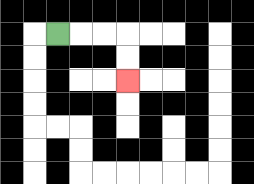{'start': '[2, 1]', 'end': '[5, 3]', 'path_directions': 'R,R,R,D,D', 'path_coordinates': '[[2, 1], [3, 1], [4, 1], [5, 1], [5, 2], [5, 3]]'}